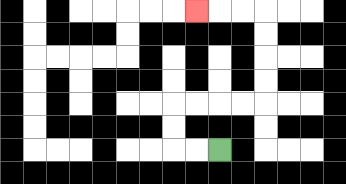{'start': '[9, 6]', 'end': '[8, 0]', 'path_directions': 'L,L,U,U,R,R,R,R,U,U,U,U,L,L,L', 'path_coordinates': '[[9, 6], [8, 6], [7, 6], [7, 5], [7, 4], [8, 4], [9, 4], [10, 4], [11, 4], [11, 3], [11, 2], [11, 1], [11, 0], [10, 0], [9, 0], [8, 0]]'}